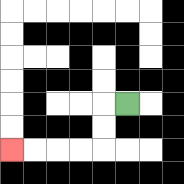{'start': '[5, 4]', 'end': '[0, 6]', 'path_directions': 'L,D,D,L,L,L,L', 'path_coordinates': '[[5, 4], [4, 4], [4, 5], [4, 6], [3, 6], [2, 6], [1, 6], [0, 6]]'}